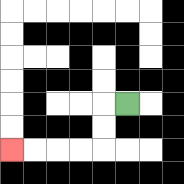{'start': '[5, 4]', 'end': '[0, 6]', 'path_directions': 'L,D,D,L,L,L,L', 'path_coordinates': '[[5, 4], [4, 4], [4, 5], [4, 6], [3, 6], [2, 6], [1, 6], [0, 6]]'}